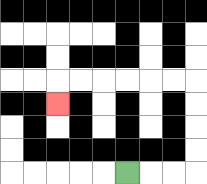{'start': '[5, 7]', 'end': '[2, 4]', 'path_directions': 'R,R,R,U,U,U,U,L,L,L,L,L,L,D', 'path_coordinates': '[[5, 7], [6, 7], [7, 7], [8, 7], [8, 6], [8, 5], [8, 4], [8, 3], [7, 3], [6, 3], [5, 3], [4, 3], [3, 3], [2, 3], [2, 4]]'}